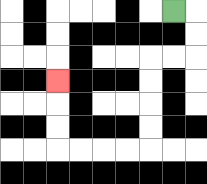{'start': '[7, 0]', 'end': '[2, 3]', 'path_directions': 'R,D,D,L,L,D,D,D,D,L,L,L,L,U,U,U', 'path_coordinates': '[[7, 0], [8, 0], [8, 1], [8, 2], [7, 2], [6, 2], [6, 3], [6, 4], [6, 5], [6, 6], [5, 6], [4, 6], [3, 6], [2, 6], [2, 5], [2, 4], [2, 3]]'}